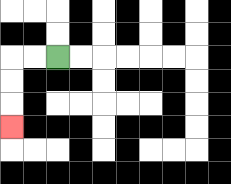{'start': '[2, 2]', 'end': '[0, 5]', 'path_directions': 'L,L,D,D,D', 'path_coordinates': '[[2, 2], [1, 2], [0, 2], [0, 3], [0, 4], [0, 5]]'}